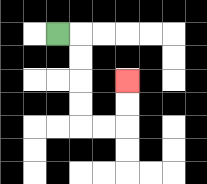{'start': '[2, 1]', 'end': '[5, 3]', 'path_directions': 'R,D,D,D,D,R,R,U,U', 'path_coordinates': '[[2, 1], [3, 1], [3, 2], [3, 3], [3, 4], [3, 5], [4, 5], [5, 5], [5, 4], [5, 3]]'}